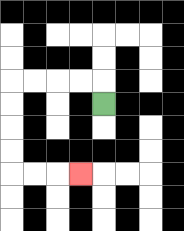{'start': '[4, 4]', 'end': '[3, 7]', 'path_directions': 'U,L,L,L,L,D,D,D,D,R,R,R', 'path_coordinates': '[[4, 4], [4, 3], [3, 3], [2, 3], [1, 3], [0, 3], [0, 4], [0, 5], [0, 6], [0, 7], [1, 7], [2, 7], [3, 7]]'}